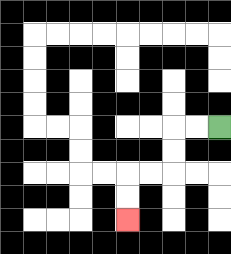{'start': '[9, 5]', 'end': '[5, 9]', 'path_directions': 'L,L,D,D,L,L,D,D', 'path_coordinates': '[[9, 5], [8, 5], [7, 5], [7, 6], [7, 7], [6, 7], [5, 7], [5, 8], [5, 9]]'}